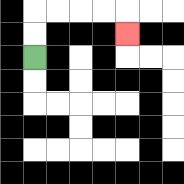{'start': '[1, 2]', 'end': '[5, 1]', 'path_directions': 'U,U,R,R,R,R,D', 'path_coordinates': '[[1, 2], [1, 1], [1, 0], [2, 0], [3, 0], [4, 0], [5, 0], [5, 1]]'}